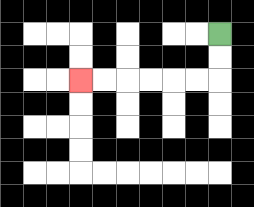{'start': '[9, 1]', 'end': '[3, 3]', 'path_directions': 'D,D,L,L,L,L,L,L', 'path_coordinates': '[[9, 1], [9, 2], [9, 3], [8, 3], [7, 3], [6, 3], [5, 3], [4, 3], [3, 3]]'}